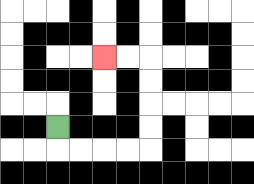{'start': '[2, 5]', 'end': '[4, 2]', 'path_directions': 'D,R,R,R,R,U,U,U,U,L,L', 'path_coordinates': '[[2, 5], [2, 6], [3, 6], [4, 6], [5, 6], [6, 6], [6, 5], [6, 4], [6, 3], [6, 2], [5, 2], [4, 2]]'}